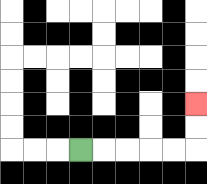{'start': '[3, 6]', 'end': '[8, 4]', 'path_directions': 'R,R,R,R,R,U,U', 'path_coordinates': '[[3, 6], [4, 6], [5, 6], [6, 6], [7, 6], [8, 6], [8, 5], [8, 4]]'}